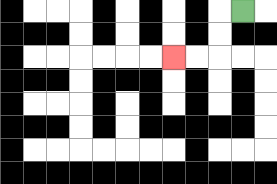{'start': '[10, 0]', 'end': '[7, 2]', 'path_directions': 'L,D,D,L,L', 'path_coordinates': '[[10, 0], [9, 0], [9, 1], [9, 2], [8, 2], [7, 2]]'}